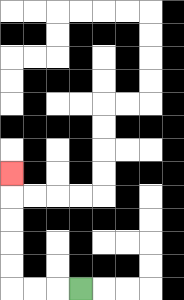{'start': '[3, 12]', 'end': '[0, 7]', 'path_directions': 'L,L,L,U,U,U,U,U', 'path_coordinates': '[[3, 12], [2, 12], [1, 12], [0, 12], [0, 11], [0, 10], [0, 9], [0, 8], [0, 7]]'}